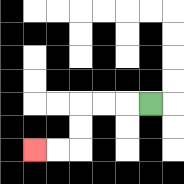{'start': '[6, 4]', 'end': '[1, 6]', 'path_directions': 'L,L,L,D,D,L,L', 'path_coordinates': '[[6, 4], [5, 4], [4, 4], [3, 4], [3, 5], [3, 6], [2, 6], [1, 6]]'}